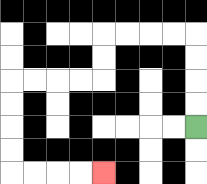{'start': '[8, 5]', 'end': '[4, 7]', 'path_directions': 'U,U,U,U,L,L,L,L,D,D,L,L,L,L,D,D,D,D,R,R,R,R', 'path_coordinates': '[[8, 5], [8, 4], [8, 3], [8, 2], [8, 1], [7, 1], [6, 1], [5, 1], [4, 1], [4, 2], [4, 3], [3, 3], [2, 3], [1, 3], [0, 3], [0, 4], [0, 5], [0, 6], [0, 7], [1, 7], [2, 7], [3, 7], [4, 7]]'}